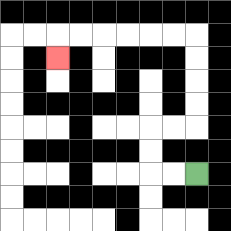{'start': '[8, 7]', 'end': '[2, 2]', 'path_directions': 'L,L,U,U,R,R,U,U,U,U,L,L,L,L,L,L,D', 'path_coordinates': '[[8, 7], [7, 7], [6, 7], [6, 6], [6, 5], [7, 5], [8, 5], [8, 4], [8, 3], [8, 2], [8, 1], [7, 1], [6, 1], [5, 1], [4, 1], [3, 1], [2, 1], [2, 2]]'}